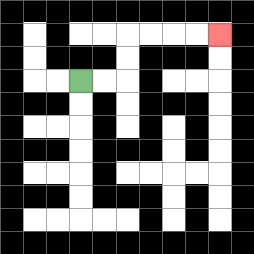{'start': '[3, 3]', 'end': '[9, 1]', 'path_directions': 'R,R,U,U,R,R,R,R', 'path_coordinates': '[[3, 3], [4, 3], [5, 3], [5, 2], [5, 1], [6, 1], [7, 1], [8, 1], [9, 1]]'}